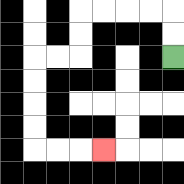{'start': '[7, 2]', 'end': '[4, 6]', 'path_directions': 'U,U,L,L,L,L,D,D,L,L,D,D,D,D,R,R,R', 'path_coordinates': '[[7, 2], [7, 1], [7, 0], [6, 0], [5, 0], [4, 0], [3, 0], [3, 1], [3, 2], [2, 2], [1, 2], [1, 3], [1, 4], [1, 5], [1, 6], [2, 6], [3, 6], [4, 6]]'}